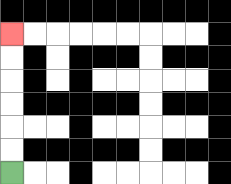{'start': '[0, 7]', 'end': '[0, 1]', 'path_directions': 'U,U,U,U,U,U', 'path_coordinates': '[[0, 7], [0, 6], [0, 5], [0, 4], [0, 3], [0, 2], [0, 1]]'}